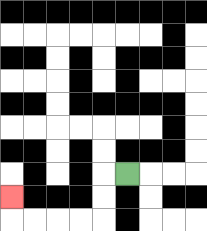{'start': '[5, 7]', 'end': '[0, 8]', 'path_directions': 'L,D,D,L,L,L,L,U', 'path_coordinates': '[[5, 7], [4, 7], [4, 8], [4, 9], [3, 9], [2, 9], [1, 9], [0, 9], [0, 8]]'}